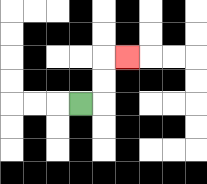{'start': '[3, 4]', 'end': '[5, 2]', 'path_directions': 'R,U,U,R', 'path_coordinates': '[[3, 4], [4, 4], [4, 3], [4, 2], [5, 2]]'}